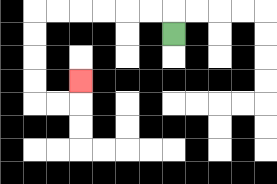{'start': '[7, 1]', 'end': '[3, 3]', 'path_directions': 'U,L,L,L,L,L,L,D,D,D,D,R,R,U', 'path_coordinates': '[[7, 1], [7, 0], [6, 0], [5, 0], [4, 0], [3, 0], [2, 0], [1, 0], [1, 1], [1, 2], [1, 3], [1, 4], [2, 4], [3, 4], [3, 3]]'}